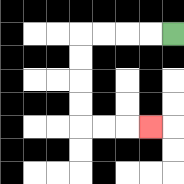{'start': '[7, 1]', 'end': '[6, 5]', 'path_directions': 'L,L,L,L,D,D,D,D,R,R,R', 'path_coordinates': '[[7, 1], [6, 1], [5, 1], [4, 1], [3, 1], [3, 2], [3, 3], [3, 4], [3, 5], [4, 5], [5, 5], [6, 5]]'}